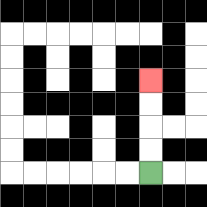{'start': '[6, 7]', 'end': '[6, 3]', 'path_directions': 'U,U,U,U', 'path_coordinates': '[[6, 7], [6, 6], [6, 5], [6, 4], [6, 3]]'}